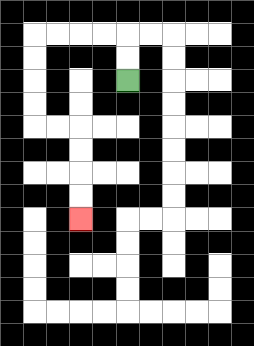{'start': '[5, 3]', 'end': '[3, 9]', 'path_directions': 'U,U,L,L,L,L,D,D,D,D,R,R,D,D,D,D', 'path_coordinates': '[[5, 3], [5, 2], [5, 1], [4, 1], [3, 1], [2, 1], [1, 1], [1, 2], [1, 3], [1, 4], [1, 5], [2, 5], [3, 5], [3, 6], [3, 7], [3, 8], [3, 9]]'}